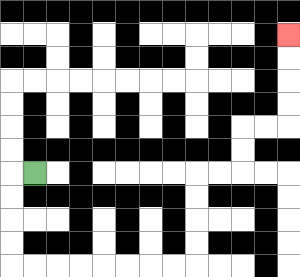{'start': '[1, 7]', 'end': '[12, 1]', 'path_directions': 'L,D,D,D,D,R,R,R,R,R,R,R,R,U,U,U,U,R,R,U,U,R,R,U,U,U,U', 'path_coordinates': '[[1, 7], [0, 7], [0, 8], [0, 9], [0, 10], [0, 11], [1, 11], [2, 11], [3, 11], [4, 11], [5, 11], [6, 11], [7, 11], [8, 11], [8, 10], [8, 9], [8, 8], [8, 7], [9, 7], [10, 7], [10, 6], [10, 5], [11, 5], [12, 5], [12, 4], [12, 3], [12, 2], [12, 1]]'}